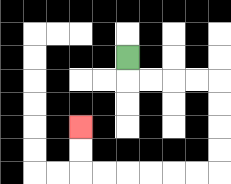{'start': '[5, 2]', 'end': '[3, 5]', 'path_directions': 'D,R,R,R,R,D,D,D,D,L,L,L,L,L,L,U,U', 'path_coordinates': '[[5, 2], [5, 3], [6, 3], [7, 3], [8, 3], [9, 3], [9, 4], [9, 5], [9, 6], [9, 7], [8, 7], [7, 7], [6, 7], [5, 7], [4, 7], [3, 7], [3, 6], [3, 5]]'}